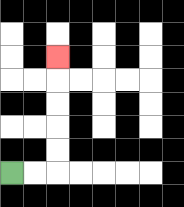{'start': '[0, 7]', 'end': '[2, 2]', 'path_directions': 'R,R,U,U,U,U,U', 'path_coordinates': '[[0, 7], [1, 7], [2, 7], [2, 6], [2, 5], [2, 4], [2, 3], [2, 2]]'}